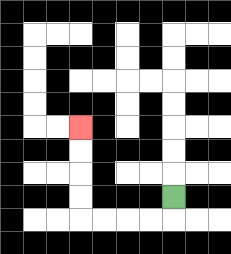{'start': '[7, 8]', 'end': '[3, 5]', 'path_directions': 'D,L,L,L,L,U,U,U,U', 'path_coordinates': '[[7, 8], [7, 9], [6, 9], [5, 9], [4, 9], [3, 9], [3, 8], [3, 7], [3, 6], [3, 5]]'}